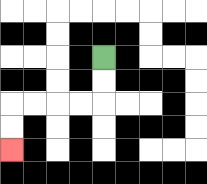{'start': '[4, 2]', 'end': '[0, 6]', 'path_directions': 'D,D,L,L,L,L,D,D', 'path_coordinates': '[[4, 2], [4, 3], [4, 4], [3, 4], [2, 4], [1, 4], [0, 4], [0, 5], [0, 6]]'}